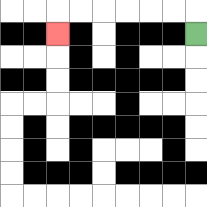{'start': '[8, 1]', 'end': '[2, 1]', 'path_directions': 'U,L,L,L,L,L,L,D', 'path_coordinates': '[[8, 1], [8, 0], [7, 0], [6, 0], [5, 0], [4, 0], [3, 0], [2, 0], [2, 1]]'}